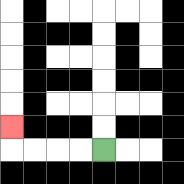{'start': '[4, 6]', 'end': '[0, 5]', 'path_directions': 'L,L,L,L,U', 'path_coordinates': '[[4, 6], [3, 6], [2, 6], [1, 6], [0, 6], [0, 5]]'}